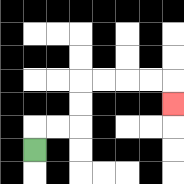{'start': '[1, 6]', 'end': '[7, 4]', 'path_directions': 'U,R,R,U,U,R,R,R,R,D', 'path_coordinates': '[[1, 6], [1, 5], [2, 5], [3, 5], [3, 4], [3, 3], [4, 3], [5, 3], [6, 3], [7, 3], [7, 4]]'}